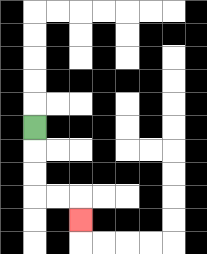{'start': '[1, 5]', 'end': '[3, 9]', 'path_directions': 'D,D,D,R,R,D', 'path_coordinates': '[[1, 5], [1, 6], [1, 7], [1, 8], [2, 8], [3, 8], [3, 9]]'}